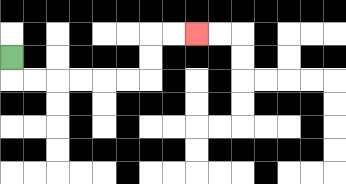{'start': '[0, 2]', 'end': '[8, 1]', 'path_directions': 'D,R,R,R,R,R,R,U,U,R,R', 'path_coordinates': '[[0, 2], [0, 3], [1, 3], [2, 3], [3, 3], [4, 3], [5, 3], [6, 3], [6, 2], [6, 1], [7, 1], [8, 1]]'}